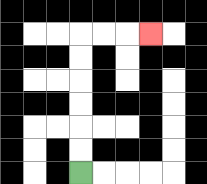{'start': '[3, 7]', 'end': '[6, 1]', 'path_directions': 'U,U,U,U,U,U,R,R,R', 'path_coordinates': '[[3, 7], [3, 6], [3, 5], [3, 4], [3, 3], [3, 2], [3, 1], [4, 1], [5, 1], [6, 1]]'}